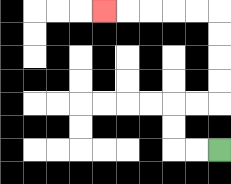{'start': '[9, 6]', 'end': '[4, 0]', 'path_directions': 'L,L,U,U,R,R,U,U,U,U,L,L,L,L,L', 'path_coordinates': '[[9, 6], [8, 6], [7, 6], [7, 5], [7, 4], [8, 4], [9, 4], [9, 3], [9, 2], [9, 1], [9, 0], [8, 0], [7, 0], [6, 0], [5, 0], [4, 0]]'}